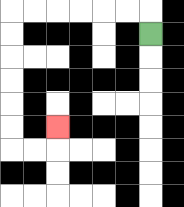{'start': '[6, 1]', 'end': '[2, 5]', 'path_directions': 'U,L,L,L,L,L,L,D,D,D,D,D,D,R,R,U', 'path_coordinates': '[[6, 1], [6, 0], [5, 0], [4, 0], [3, 0], [2, 0], [1, 0], [0, 0], [0, 1], [0, 2], [0, 3], [0, 4], [0, 5], [0, 6], [1, 6], [2, 6], [2, 5]]'}